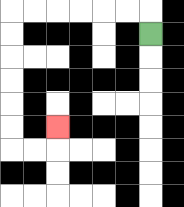{'start': '[6, 1]', 'end': '[2, 5]', 'path_directions': 'U,L,L,L,L,L,L,D,D,D,D,D,D,R,R,U', 'path_coordinates': '[[6, 1], [6, 0], [5, 0], [4, 0], [3, 0], [2, 0], [1, 0], [0, 0], [0, 1], [0, 2], [0, 3], [0, 4], [0, 5], [0, 6], [1, 6], [2, 6], [2, 5]]'}